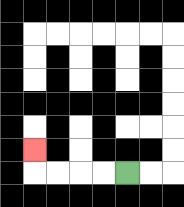{'start': '[5, 7]', 'end': '[1, 6]', 'path_directions': 'L,L,L,L,U', 'path_coordinates': '[[5, 7], [4, 7], [3, 7], [2, 7], [1, 7], [1, 6]]'}